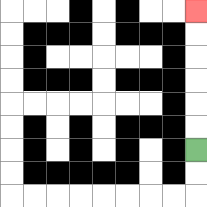{'start': '[8, 6]', 'end': '[8, 0]', 'path_directions': 'U,U,U,U,U,U', 'path_coordinates': '[[8, 6], [8, 5], [8, 4], [8, 3], [8, 2], [8, 1], [8, 0]]'}